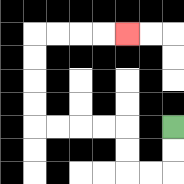{'start': '[7, 5]', 'end': '[5, 1]', 'path_directions': 'D,D,L,L,U,U,L,L,L,L,U,U,U,U,R,R,R,R', 'path_coordinates': '[[7, 5], [7, 6], [7, 7], [6, 7], [5, 7], [5, 6], [5, 5], [4, 5], [3, 5], [2, 5], [1, 5], [1, 4], [1, 3], [1, 2], [1, 1], [2, 1], [3, 1], [4, 1], [5, 1]]'}